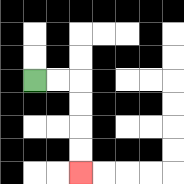{'start': '[1, 3]', 'end': '[3, 7]', 'path_directions': 'R,R,D,D,D,D', 'path_coordinates': '[[1, 3], [2, 3], [3, 3], [3, 4], [3, 5], [3, 6], [3, 7]]'}